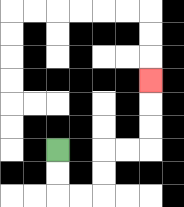{'start': '[2, 6]', 'end': '[6, 3]', 'path_directions': 'D,D,R,R,U,U,R,R,U,U,U', 'path_coordinates': '[[2, 6], [2, 7], [2, 8], [3, 8], [4, 8], [4, 7], [4, 6], [5, 6], [6, 6], [6, 5], [6, 4], [6, 3]]'}